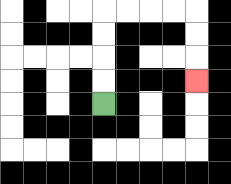{'start': '[4, 4]', 'end': '[8, 3]', 'path_directions': 'U,U,U,U,R,R,R,R,D,D,D', 'path_coordinates': '[[4, 4], [4, 3], [4, 2], [4, 1], [4, 0], [5, 0], [6, 0], [7, 0], [8, 0], [8, 1], [8, 2], [8, 3]]'}